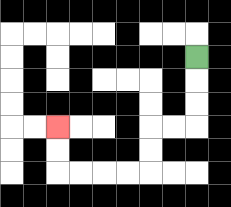{'start': '[8, 2]', 'end': '[2, 5]', 'path_directions': 'D,D,D,L,L,D,D,L,L,L,L,U,U', 'path_coordinates': '[[8, 2], [8, 3], [8, 4], [8, 5], [7, 5], [6, 5], [6, 6], [6, 7], [5, 7], [4, 7], [3, 7], [2, 7], [2, 6], [2, 5]]'}